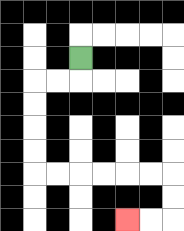{'start': '[3, 2]', 'end': '[5, 9]', 'path_directions': 'D,L,L,D,D,D,D,R,R,R,R,R,R,D,D,L,L', 'path_coordinates': '[[3, 2], [3, 3], [2, 3], [1, 3], [1, 4], [1, 5], [1, 6], [1, 7], [2, 7], [3, 7], [4, 7], [5, 7], [6, 7], [7, 7], [7, 8], [7, 9], [6, 9], [5, 9]]'}